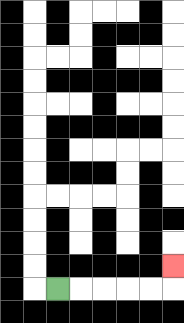{'start': '[2, 12]', 'end': '[7, 11]', 'path_directions': 'R,R,R,R,R,U', 'path_coordinates': '[[2, 12], [3, 12], [4, 12], [5, 12], [6, 12], [7, 12], [7, 11]]'}